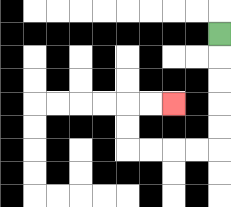{'start': '[9, 1]', 'end': '[7, 4]', 'path_directions': 'D,D,D,D,D,L,L,L,L,U,U,R,R', 'path_coordinates': '[[9, 1], [9, 2], [9, 3], [9, 4], [9, 5], [9, 6], [8, 6], [7, 6], [6, 6], [5, 6], [5, 5], [5, 4], [6, 4], [7, 4]]'}